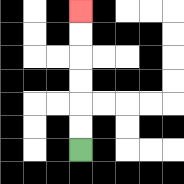{'start': '[3, 6]', 'end': '[3, 0]', 'path_directions': 'U,U,U,U,U,U', 'path_coordinates': '[[3, 6], [3, 5], [3, 4], [3, 3], [3, 2], [3, 1], [3, 0]]'}